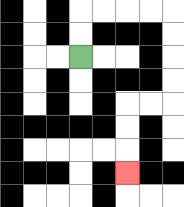{'start': '[3, 2]', 'end': '[5, 7]', 'path_directions': 'U,U,R,R,R,R,D,D,D,D,L,L,D,D,D', 'path_coordinates': '[[3, 2], [3, 1], [3, 0], [4, 0], [5, 0], [6, 0], [7, 0], [7, 1], [7, 2], [7, 3], [7, 4], [6, 4], [5, 4], [5, 5], [5, 6], [5, 7]]'}